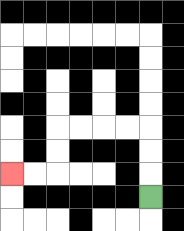{'start': '[6, 8]', 'end': '[0, 7]', 'path_directions': 'U,U,U,L,L,L,L,D,D,L,L', 'path_coordinates': '[[6, 8], [6, 7], [6, 6], [6, 5], [5, 5], [4, 5], [3, 5], [2, 5], [2, 6], [2, 7], [1, 7], [0, 7]]'}